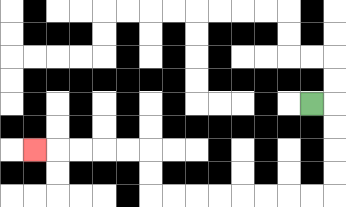{'start': '[13, 4]', 'end': '[1, 6]', 'path_directions': 'R,D,D,D,D,L,L,L,L,L,L,L,L,U,U,L,L,L,L,L', 'path_coordinates': '[[13, 4], [14, 4], [14, 5], [14, 6], [14, 7], [14, 8], [13, 8], [12, 8], [11, 8], [10, 8], [9, 8], [8, 8], [7, 8], [6, 8], [6, 7], [6, 6], [5, 6], [4, 6], [3, 6], [2, 6], [1, 6]]'}